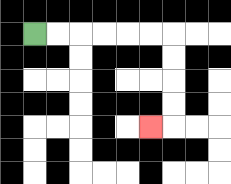{'start': '[1, 1]', 'end': '[6, 5]', 'path_directions': 'R,R,R,R,R,R,D,D,D,D,L', 'path_coordinates': '[[1, 1], [2, 1], [3, 1], [4, 1], [5, 1], [6, 1], [7, 1], [7, 2], [7, 3], [7, 4], [7, 5], [6, 5]]'}